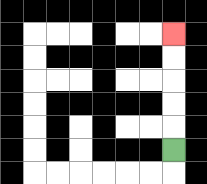{'start': '[7, 6]', 'end': '[7, 1]', 'path_directions': 'U,U,U,U,U', 'path_coordinates': '[[7, 6], [7, 5], [7, 4], [7, 3], [7, 2], [7, 1]]'}